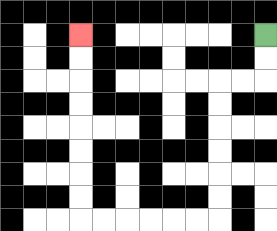{'start': '[11, 1]', 'end': '[3, 1]', 'path_directions': 'D,D,L,L,D,D,D,D,D,D,L,L,L,L,L,L,U,U,U,U,U,U,U,U', 'path_coordinates': '[[11, 1], [11, 2], [11, 3], [10, 3], [9, 3], [9, 4], [9, 5], [9, 6], [9, 7], [9, 8], [9, 9], [8, 9], [7, 9], [6, 9], [5, 9], [4, 9], [3, 9], [3, 8], [3, 7], [3, 6], [3, 5], [3, 4], [3, 3], [3, 2], [3, 1]]'}